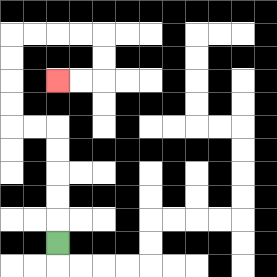{'start': '[2, 10]', 'end': '[2, 3]', 'path_directions': 'U,U,U,U,U,L,L,U,U,U,U,R,R,R,R,D,D,L,L', 'path_coordinates': '[[2, 10], [2, 9], [2, 8], [2, 7], [2, 6], [2, 5], [1, 5], [0, 5], [0, 4], [0, 3], [0, 2], [0, 1], [1, 1], [2, 1], [3, 1], [4, 1], [4, 2], [4, 3], [3, 3], [2, 3]]'}